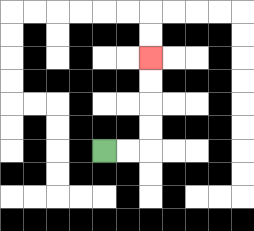{'start': '[4, 6]', 'end': '[6, 2]', 'path_directions': 'R,R,U,U,U,U', 'path_coordinates': '[[4, 6], [5, 6], [6, 6], [6, 5], [6, 4], [6, 3], [6, 2]]'}